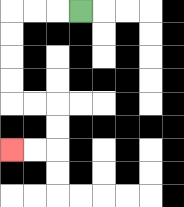{'start': '[3, 0]', 'end': '[0, 6]', 'path_directions': 'L,L,L,D,D,D,D,R,R,D,D,L,L', 'path_coordinates': '[[3, 0], [2, 0], [1, 0], [0, 0], [0, 1], [0, 2], [0, 3], [0, 4], [1, 4], [2, 4], [2, 5], [2, 6], [1, 6], [0, 6]]'}